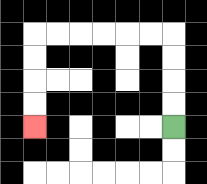{'start': '[7, 5]', 'end': '[1, 5]', 'path_directions': 'U,U,U,U,L,L,L,L,L,L,D,D,D,D', 'path_coordinates': '[[7, 5], [7, 4], [7, 3], [7, 2], [7, 1], [6, 1], [5, 1], [4, 1], [3, 1], [2, 1], [1, 1], [1, 2], [1, 3], [1, 4], [1, 5]]'}